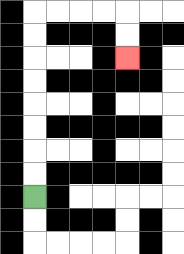{'start': '[1, 8]', 'end': '[5, 2]', 'path_directions': 'U,U,U,U,U,U,U,U,R,R,R,R,D,D', 'path_coordinates': '[[1, 8], [1, 7], [1, 6], [1, 5], [1, 4], [1, 3], [1, 2], [1, 1], [1, 0], [2, 0], [3, 0], [4, 0], [5, 0], [5, 1], [5, 2]]'}